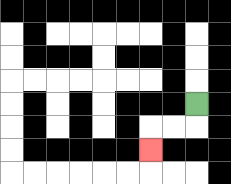{'start': '[8, 4]', 'end': '[6, 6]', 'path_directions': 'D,L,L,D', 'path_coordinates': '[[8, 4], [8, 5], [7, 5], [6, 5], [6, 6]]'}